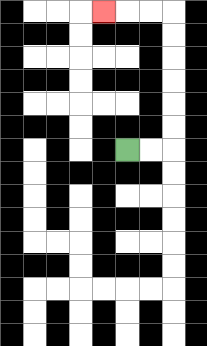{'start': '[5, 6]', 'end': '[4, 0]', 'path_directions': 'R,R,U,U,U,U,U,U,L,L,L', 'path_coordinates': '[[5, 6], [6, 6], [7, 6], [7, 5], [7, 4], [7, 3], [7, 2], [7, 1], [7, 0], [6, 0], [5, 0], [4, 0]]'}